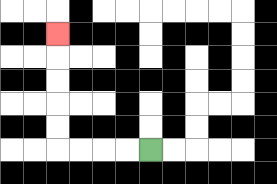{'start': '[6, 6]', 'end': '[2, 1]', 'path_directions': 'L,L,L,L,U,U,U,U,U', 'path_coordinates': '[[6, 6], [5, 6], [4, 6], [3, 6], [2, 6], [2, 5], [2, 4], [2, 3], [2, 2], [2, 1]]'}